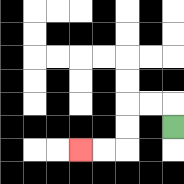{'start': '[7, 5]', 'end': '[3, 6]', 'path_directions': 'U,L,L,D,D,L,L', 'path_coordinates': '[[7, 5], [7, 4], [6, 4], [5, 4], [5, 5], [5, 6], [4, 6], [3, 6]]'}